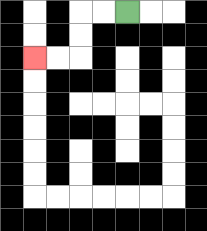{'start': '[5, 0]', 'end': '[1, 2]', 'path_directions': 'L,L,D,D,L,L', 'path_coordinates': '[[5, 0], [4, 0], [3, 0], [3, 1], [3, 2], [2, 2], [1, 2]]'}